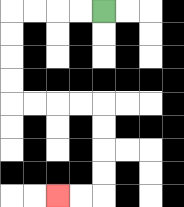{'start': '[4, 0]', 'end': '[2, 8]', 'path_directions': 'L,L,L,L,D,D,D,D,R,R,R,R,D,D,D,D,L,L', 'path_coordinates': '[[4, 0], [3, 0], [2, 0], [1, 0], [0, 0], [0, 1], [0, 2], [0, 3], [0, 4], [1, 4], [2, 4], [3, 4], [4, 4], [4, 5], [4, 6], [4, 7], [4, 8], [3, 8], [2, 8]]'}